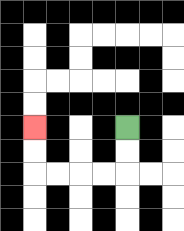{'start': '[5, 5]', 'end': '[1, 5]', 'path_directions': 'D,D,L,L,L,L,U,U', 'path_coordinates': '[[5, 5], [5, 6], [5, 7], [4, 7], [3, 7], [2, 7], [1, 7], [1, 6], [1, 5]]'}